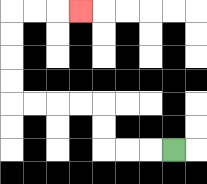{'start': '[7, 6]', 'end': '[3, 0]', 'path_directions': 'L,L,L,U,U,L,L,L,L,U,U,U,U,R,R,R', 'path_coordinates': '[[7, 6], [6, 6], [5, 6], [4, 6], [4, 5], [4, 4], [3, 4], [2, 4], [1, 4], [0, 4], [0, 3], [0, 2], [0, 1], [0, 0], [1, 0], [2, 0], [3, 0]]'}